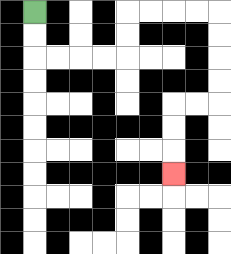{'start': '[1, 0]', 'end': '[7, 7]', 'path_directions': 'D,D,R,R,R,R,U,U,R,R,R,R,D,D,D,D,L,L,D,D,D', 'path_coordinates': '[[1, 0], [1, 1], [1, 2], [2, 2], [3, 2], [4, 2], [5, 2], [5, 1], [5, 0], [6, 0], [7, 0], [8, 0], [9, 0], [9, 1], [9, 2], [9, 3], [9, 4], [8, 4], [7, 4], [7, 5], [7, 6], [7, 7]]'}